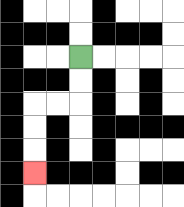{'start': '[3, 2]', 'end': '[1, 7]', 'path_directions': 'D,D,L,L,D,D,D', 'path_coordinates': '[[3, 2], [3, 3], [3, 4], [2, 4], [1, 4], [1, 5], [1, 6], [1, 7]]'}